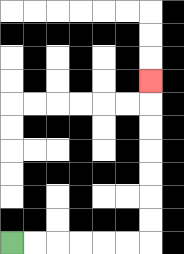{'start': '[0, 10]', 'end': '[6, 3]', 'path_directions': 'R,R,R,R,R,R,U,U,U,U,U,U,U', 'path_coordinates': '[[0, 10], [1, 10], [2, 10], [3, 10], [4, 10], [5, 10], [6, 10], [6, 9], [6, 8], [6, 7], [6, 6], [6, 5], [6, 4], [6, 3]]'}